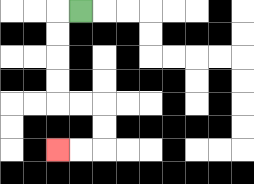{'start': '[3, 0]', 'end': '[2, 6]', 'path_directions': 'L,D,D,D,D,R,R,D,D,L,L', 'path_coordinates': '[[3, 0], [2, 0], [2, 1], [2, 2], [2, 3], [2, 4], [3, 4], [4, 4], [4, 5], [4, 6], [3, 6], [2, 6]]'}